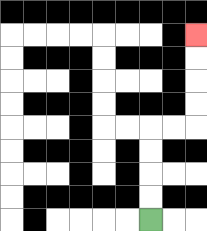{'start': '[6, 9]', 'end': '[8, 1]', 'path_directions': 'U,U,U,U,R,R,U,U,U,U', 'path_coordinates': '[[6, 9], [6, 8], [6, 7], [6, 6], [6, 5], [7, 5], [8, 5], [8, 4], [8, 3], [8, 2], [8, 1]]'}